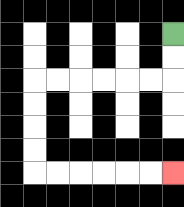{'start': '[7, 1]', 'end': '[7, 7]', 'path_directions': 'D,D,L,L,L,L,L,L,D,D,D,D,R,R,R,R,R,R', 'path_coordinates': '[[7, 1], [7, 2], [7, 3], [6, 3], [5, 3], [4, 3], [3, 3], [2, 3], [1, 3], [1, 4], [1, 5], [1, 6], [1, 7], [2, 7], [3, 7], [4, 7], [5, 7], [6, 7], [7, 7]]'}